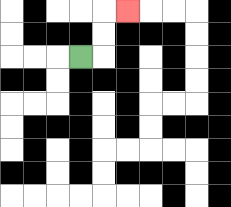{'start': '[3, 2]', 'end': '[5, 0]', 'path_directions': 'R,U,U,R', 'path_coordinates': '[[3, 2], [4, 2], [4, 1], [4, 0], [5, 0]]'}